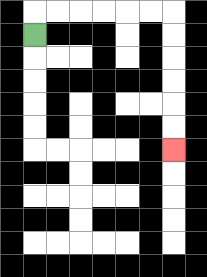{'start': '[1, 1]', 'end': '[7, 6]', 'path_directions': 'U,R,R,R,R,R,R,D,D,D,D,D,D', 'path_coordinates': '[[1, 1], [1, 0], [2, 0], [3, 0], [4, 0], [5, 0], [6, 0], [7, 0], [7, 1], [7, 2], [7, 3], [7, 4], [7, 5], [7, 6]]'}